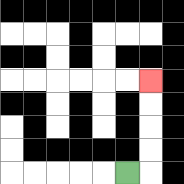{'start': '[5, 7]', 'end': '[6, 3]', 'path_directions': 'R,U,U,U,U', 'path_coordinates': '[[5, 7], [6, 7], [6, 6], [6, 5], [6, 4], [6, 3]]'}